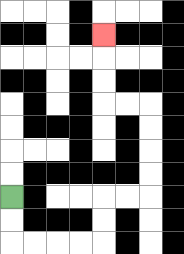{'start': '[0, 8]', 'end': '[4, 1]', 'path_directions': 'D,D,R,R,R,R,U,U,R,R,U,U,U,U,L,L,U,U,U', 'path_coordinates': '[[0, 8], [0, 9], [0, 10], [1, 10], [2, 10], [3, 10], [4, 10], [4, 9], [4, 8], [5, 8], [6, 8], [6, 7], [6, 6], [6, 5], [6, 4], [5, 4], [4, 4], [4, 3], [4, 2], [4, 1]]'}